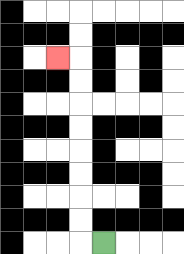{'start': '[4, 10]', 'end': '[2, 2]', 'path_directions': 'L,U,U,U,U,U,U,U,U,L', 'path_coordinates': '[[4, 10], [3, 10], [3, 9], [3, 8], [3, 7], [3, 6], [3, 5], [3, 4], [3, 3], [3, 2], [2, 2]]'}